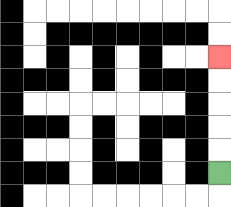{'start': '[9, 7]', 'end': '[9, 2]', 'path_directions': 'U,U,U,U,U', 'path_coordinates': '[[9, 7], [9, 6], [9, 5], [9, 4], [9, 3], [9, 2]]'}